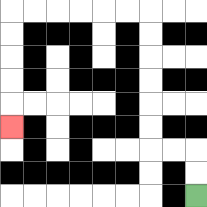{'start': '[8, 8]', 'end': '[0, 5]', 'path_directions': 'U,U,L,L,U,U,U,U,U,U,L,L,L,L,L,L,D,D,D,D,D', 'path_coordinates': '[[8, 8], [8, 7], [8, 6], [7, 6], [6, 6], [6, 5], [6, 4], [6, 3], [6, 2], [6, 1], [6, 0], [5, 0], [4, 0], [3, 0], [2, 0], [1, 0], [0, 0], [0, 1], [0, 2], [0, 3], [0, 4], [0, 5]]'}